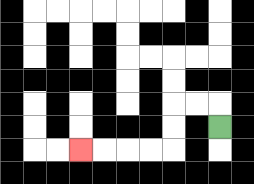{'start': '[9, 5]', 'end': '[3, 6]', 'path_directions': 'U,L,L,D,D,L,L,L,L', 'path_coordinates': '[[9, 5], [9, 4], [8, 4], [7, 4], [7, 5], [7, 6], [6, 6], [5, 6], [4, 6], [3, 6]]'}